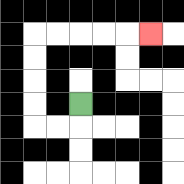{'start': '[3, 4]', 'end': '[6, 1]', 'path_directions': 'D,L,L,U,U,U,U,R,R,R,R,R', 'path_coordinates': '[[3, 4], [3, 5], [2, 5], [1, 5], [1, 4], [1, 3], [1, 2], [1, 1], [2, 1], [3, 1], [4, 1], [5, 1], [6, 1]]'}